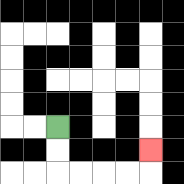{'start': '[2, 5]', 'end': '[6, 6]', 'path_directions': 'D,D,R,R,R,R,U', 'path_coordinates': '[[2, 5], [2, 6], [2, 7], [3, 7], [4, 7], [5, 7], [6, 7], [6, 6]]'}